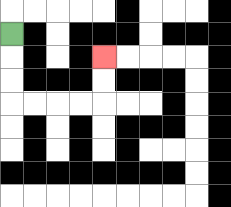{'start': '[0, 1]', 'end': '[4, 2]', 'path_directions': 'D,D,D,R,R,R,R,U,U', 'path_coordinates': '[[0, 1], [0, 2], [0, 3], [0, 4], [1, 4], [2, 4], [3, 4], [4, 4], [4, 3], [4, 2]]'}